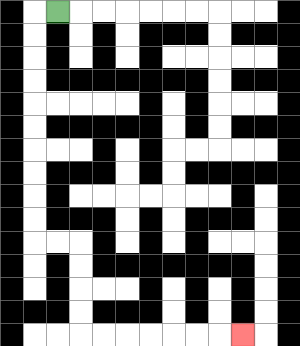{'start': '[2, 0]', 'end': '[10, 14]', 'path_directions': 'L,D,D,D,D,D,D,D,D,D,D,R,R,D,D,D,D,R,R,R,R,R,R,R', 'path_coordinates': '[[2, 0], [1, 0], [1, 1], [1, 2], [1, 3], [1, 4], [1, 5], [1, 6], [1, 7], [1, 8], [1, 9], [1, 10], [2, 10], [3, 10], [3, 11], [3, 12], [3, 13], [3, 14], [4, 14], [5, 14], [6, 14], [7, 14], [8, 14], [9, 14], [10, 14]]'}